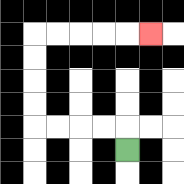{'start': '[5, 6]', 'end': '[6, 1]', 'path_directions': 'U,L,L,L,L,U,U,U,U,R,R,R,R,R', 'path_coordinates': '[[5, 6], [5, 5], [4, 5], [3, 5], [2, 5], [1, 5], [1, 4], [1, 3], [1, 2], [1, 1], [2, 1], [3, 1], [4, 1], [5, 1], [6, 1]]'}